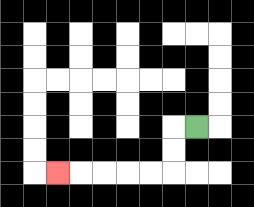{'start': '[8, 5]', 'end': '[2, 7]', 'path_directions': 'L,D,D,L,L,L,L,L', 'path_coordinates': '[[8, 5], [7, 5], [7, 6], [7, 7], [6, 7], [5, 7], [4, 7], [3, 7], [2, 7]]'}